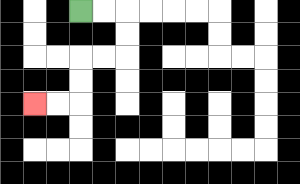{'start': '[3, 0]', 'end': '[1, 4]', 'path_directions': 'R,R,D,D,L,L,D,D,L,L', 'path_coordinates': '[[3, 0], [4, 0], [5, 0], [5, 1], [5, 2], [4, 2], [3, 2], [3, 3], [3, 4], [2, 4], [1, 4]]'}